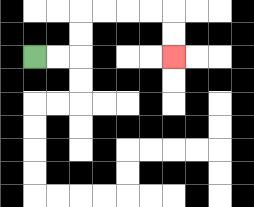{'start': '[1, 2]', 'end': '[7, 2]', 'path_directions': 'R,R,U,U,R,R,R,R,D,D', 'path_coordinates': '[[1, 2], [2, 2], [3, 2], [3, 1], [3, 0], [4, 0], [5, 0], [6, 0], [7, 0], [7, 1], [7, 2]]'}